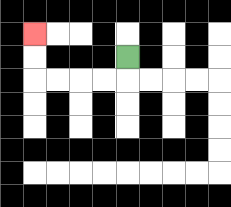{'start': '[5, 2]', 'end': '[1, 1]', 'path_directions': 'D,L,L,L,L,U,U', 'path_coordinates': '[[5, 2], [5, 3], [4, 3], [3, 3], [2, 3], [1, 3], [1, 2], [1, 1]]'}